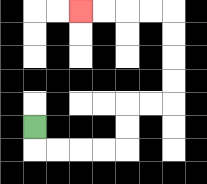{'start': '[1, 5]', 'end': '[3, 0]', 'path_directions': 'D,R,R,R,R,U,U,R,R,U,U,U,U,L,L,L,L', 'path_coordinates': '[[1, 5], [1, 6], [2, 6], [3, 6], [4, 6], [5, 6], [5, 5], [5, 4], [6, 4], [7, 4], [7, 3], [7, 2], [7, 1], [7, 0], [6, 0], [5, 0], [4, 0], [3, 0]]'}